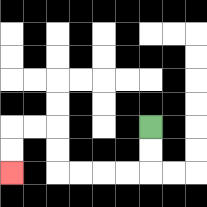{'start': '[6, 5]', 'end': '[0, 7]', 'path_directions': 'D,D,L,L,L,L,U,U,L,L,D,D', 'path_coordinates': '[[6, 5], [6, 6], [6, 7], [5, 7], [4, 7], [3, 7], [2, 7], [2, 6], [2, 5], [1, 5], [0, 5], [0, 6], [0, 7]]'}